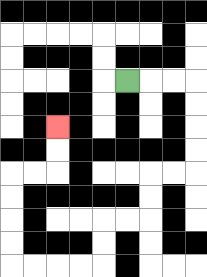{'start': '[5, 3]', 'end': '[2, 5]', 'path_directions': 'R,R,R,D,D,D,D,L,L,D,D,L,L,D,D,L,L,L,L,U,U,U,U,R,R,U,U', 'path_coordinates': '[[5, 3], [6, 3], [7, 3], [8, 3], [8, 4], [8, 5], [8, 6], [8, 7], [7, 7], [6, 7], [6, 8], [6, 9], [5, 9], [4, 9], [4, 10], [4, 11], [3, 11], [2, 11], [1, 11], [0, 11], [0, 10], [0, 9], [0, 8], [0, 7], [1, 7], [2, 7], [2, 6], [2, 5]]'}